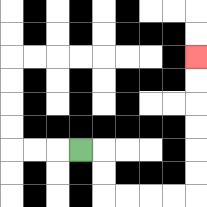{'start': '[3, 6]', 'end': '[8, 2]', 'path_directions': 'R,D,D,R,R,R,R,U,U,U,U,U,U', 'path_coordinates': '[[3, 6], [4, 6], [4, 7], [4, 8], [5, 8], [6, 8], [7, 8], [8, 8], [8, 7], [8, 6], [8, 5], [8, 4], [8, 3], [8, 2]]'}